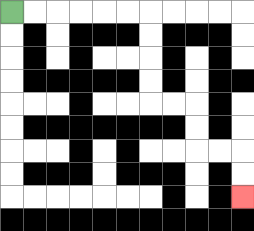{'start': '[0, 0]', 'end': '[10, 8]', 'path_directions': 'R,R,R,R,R,R,D,D,D,D,R,R,D,D,R,R,D,D', 'path_coordinates': '[[0, 0], [1, 0], [2, 0], [3, 0], [4, 0], [5, 0], [6, 0], [6, 1], [6, 2], [6, 3], [6, 4], [7, 4], [8, 4], [8, 5], [8, 6], [9, 6], [10, 6], [10, 7], [10, 8]]'}